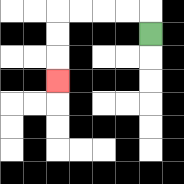{'start': '[6, 1]', 'end': '[2, 3]', 'path_directions': 'U,L,L,L,L,D,D,D', 'path_coordinates': '[[6, 1], [6, 0], [5, 0], [4, 0], [3, 0], [2, 0], [2, 1], [2, 2], [2, 3]]'}